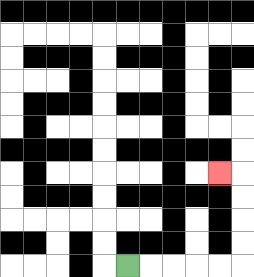{'start': '[5, 11]', 'end': '[9, 7]', 'path_directions': 'R,R,R,R,R,U,U,U,U,L', 'path_coordinates': '[[5, 11], [6, 11], [7, 11], [8, 11], [9, 11], [10, 11], [10, 10], [10, 9], [10, 8], [10, 7], [9, 7]]'}